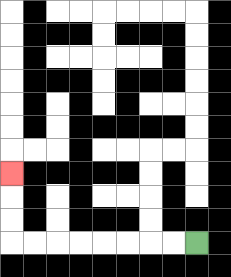{'start': '[8, 10]', 'end': '[0, 7]', 'path_directions': 'L,L,L,L,L,L,L,L,U,U,U', 'path_coordinates': '[[8, 10], [7, 10], [6, 10], [5, 10], [4, 10], [3, 10], [2, 10], [1, 10], [0, 10], [0, 9], [0, 8], [0, 7]]'}